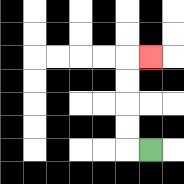{'start': '[6, 6]', 'end': '[6, 2]', 'path_directions': 'L,U,U,U,U,R', 'path_coordinates': '[[6, 6], [5, 6], [5, 5], [5, 4], [5, 3], [5, 2], [6, 2]]'}